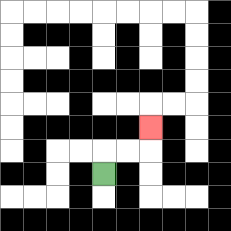{'start': '[4, 7]', 'end': '[6, 5]', 'path_directions': 'U,R,R,U', 'path_coordinates': '[[4, 7], [4, 6], [5, 6], [6, 6], [6, 5]]'}